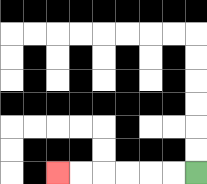{'start': '[8, 7]', 'end': '[2, 7]', 'path_directions': 'L,L,L,L,L,L', 'path_coordinates': '[[8, 7], [7, 7], [6, 7], [5, 7], [4, 7], [3, 7], [2, 7]]'}